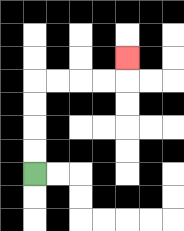{'start': '[1, 7]', 'end': '[5, 2]', 'path_directions': 'U,U,U,U,R,R,R,R,U', 'path_coordinates': '[[1, 7], [1, 6], [1, 5], [1, 4], [1, 3], [2, 3], [3, 3], [4, 3], [5, 3], [5, 2]]'}